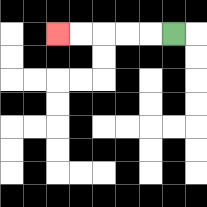{'start': '[7, 1]', 'end': '[2, 1]', 'path_directions': 'L,L,L,L,L', 'path_coordinates': '[[7, 1], [6, 1], [5, 1], [4, 1], [3, 1], [2, 1]]'}